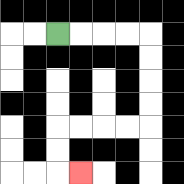{'start': '[2, 1]', 'end': '[3, 7]', 'path_directions': 'R,R,R,R,D,D,D,D,L,L,L,L,D,D,R', 'path_coordinates': '[[2, 1], [3, 1], [4, 1], [5, 1], [6, 1], [6, 2], [6, 3], [6, 4], [6, 5], [5, 5], [4, 5], [3, 5], [2, 5], [2, 6], [2, 7], [3, 7]]'}